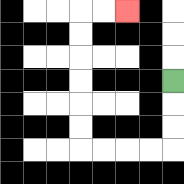{'start': '[7, 3]', 'end': '[5, 0]', 'path_directions': 'D,D,D,L,L,L,L,U,U,U,U,U,U,R,R', 'path_coordinates': '[[7, 3], [7, 4], [7, 5], [7, 6], [6, 6], [5, 6], [4, 6], [3, 6], [3, 5], [3, 4], [3, 3], [3, 2], [3, 1], [3, 0], [4, 0], [5, 0]]'}